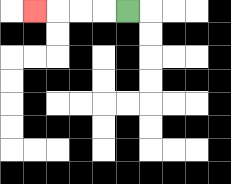{'start': '[5, 0]', 'end': '[1, 0]', 'path_directions': 'L,L,L,L', 'path_coordinates': '[[5, 0], [4, 0], [3, 0], [2, 0], [1, 0]]'}